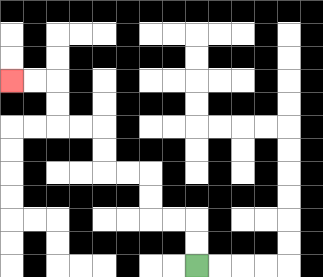{'start': '[8, 11]', 'end': '[0, 3]', 'path_directions': 'U,U,L,L,U,U,L,L,U,U,L,L,U,U,L,L', 'path_coordinates': '[[8, 11], [8, 10], [8, 9], [7, 9], [6, 9], [6, 8], [6, 7], [5, 7], [4, 7], [4, 6], [4, 5], [3, 5], [2, 5], [2, 4], [2, 3], [1, 3], [0, 3]]'}